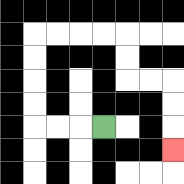{'start': '[4, 5]', 'end': '[7, 6]', 'path_directions': 'L,L,L,U,U,U,U,R,R,R,R,D,D,R,R,D,D,D', 'path_coordinates': '[[4, 5], [3, 5], [2, 5], [1, 5], [1, 4], [1, 3], [1, 2], [1, 1], [2, 1], [3, 1], [4, 1], [5, 1], [5, 2], [5, 3], [6, 3], [7, 3], [7, 4], [7, 5], [7, 6]]'}